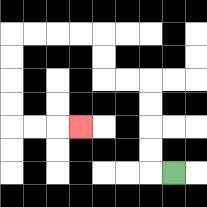{'start': '[7, 7]', 'end': '[3, 5]', 'path_directions': 'L,U,U,U,U,L,L,U,U,L,L,L,L,D,D,D,D,R,R,R', 'path_coordinates': '[[7, 7], [6, 7], [6, 6], [6, 5], [6, 4], [6, 3], [5, 3], [4, 3], [4, 2], [4, 1], [3, 1], [2, 1], [1, 1], [0, 1], [0, 2], [0, 3], [0, 4], [0, 5], [1, 5], [2, 5], [3, 5]]'}